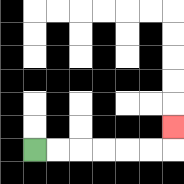{'start': '[1, 6]', 'end': '[7, 5]', 'path_directions': 'R,R,R,R,R,R,U', 'path_coordinates': '[[1, 6], [2, 6], [3, 6], [4, 6], [5, 6], [6, 6], [7, 6], [7, 5]]'}